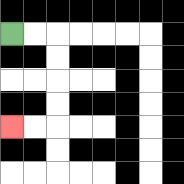{'start': '[0, 1]', 'end': '[0, 5]', 'path_directions': 'R,R,D,D,D,D,L,L', 'path_coordinates': '[[0, 1], [1, 1], [2, 1], [2, 2], [2, 3], [2, 4], [2, 5], [1, 5], [0, 5]]'}